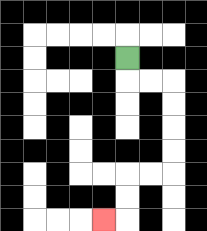{'start': '[5, 2]', 'end': '[4, 9]', 'path_directions': 'D,R,R,D,D,D,D,L,L,D,D,L', 'path_coordinates': '[[5, 2], [5, 3], [6, 3], [7, 3], [7, 4], [7, 5], [7, 6], [7, 7], [6, 7], [5, 7], [5, 8], [5, 9], [4, 9]]'}